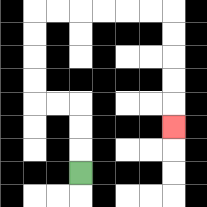{'start': '[3, 7]', 'end': '[7, 5]', 'path_directions': 'U,U,U,L,L,U,U,U,U,R,R,R,R,R,R,D,D,D,D,D', 'path_coordinates': '[[3, 7], [3, 6], [3, 5], [3, 4], [2, 4], [1, 4], [1, 3], [1, 2], [1, 1], [1, 0], [2, 0], [3, 0], [4, 0], [5, 0], [6, 0], [7, 0], [7, 1], [7, 2], [7, 3], [7, 4], [7, 5]]'}